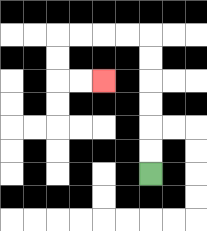{'start': '[6, 7]', 'end': '[4, 3]', 'path_directions': 'U,U,U,U,U,U,L,L,L,L,D,D,R,R', 'path_coordinates': '[[6, 7], [6, 6], [6, 5], [6, 4], [6, 3], [6, 2], [6, 1], [5, 1], [4, 1], [3, 1], [2, 1], [2, 2], [2, 3], [3, 3], [4, 3]]'}